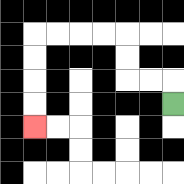{'start': '[7, 4]', 'end': '[1, 5]', 'path_directions': 'U,L,L,U,U,L,L,L,L,D,D,D,D', 'path_coordinates': '[[7, 4], [7, 3], [6, 3], [5, 3], [5, 2], [5, 1], [4, 1], [3, 1], [2, 1], [1, 1], [1, 2], [1, 3], [1, 4], [1, 5]]'}